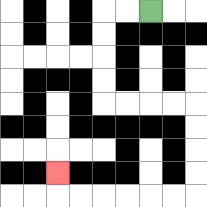{'start': '[6, 0]', 'end': '[2, 7]', 'path_directions': 'L,L,D,D,D,D,R,R,R,R,D,D,D,D,L,L,L,L,L,L,U', 'path_coordinates': '[[6, 0], [5, 0], [4, 0], [4, 1], [4, 2], [4, 3], [4, 4], [5, 4], [6, 4], [7, 4], [8, 4], [8, 5], [8, 6], [8, 7], [8, 8], [7, 8], [6, 8], [5, 8], [4, 8], [3, 8], [2, 8], [2, 7]]'}